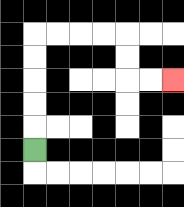{'start': '[1, 6]', 'end': '[7, 3]', 'path_directions': 'U,U,U,U,U,R,R,R,R,D,D,R,R', 'path_coordinates': '[[1, 6], [1, 5], [1, 4], [1, 3], [1, 2], [1, 1], [2, 1], [3, 1], [4, 1], [5, 1], [5, 2], [5, 3], [6, 3], [7, 3]]'}